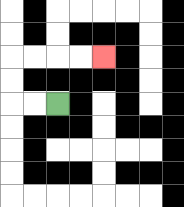{'start': '[2, 4]', 'end': '[4, 2]', 'path_directions': 'L,L,U,U,R,R,R,R', 'path_coordinates': '[[2, 4], [1, 4], [0, 4], [0, 3], [0, 2], [1, 2], [2, 2], [3, 2], [4, 2]]'}